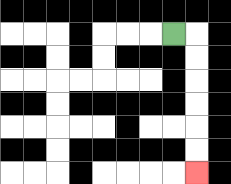{'start': '[7, 1]', 'end': '[8, 7]', 'path_directions': 'R,D,D,D,D,D,D', 'path_coordinates': '[[7, 1], [8, 1], [8, 2], [8, 3], [8, 4], [8, 5], [8, 6], [8, 7]]'}